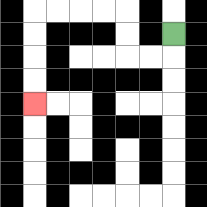{'start': '[7, 1]', 'end': '[1, 4]', 'path_directions': 'D,L,L,U,U,L,L,L,L,D,D,D,D', 'path_coordinates': '[[7, 1], [7, 2], [6, 2], [5, 2], [5, 1], [5, 0], [4, 0], [3, 0], [2, 0], [1, 0], [1, 1], [1, 2], [1, 3], [1, 4]]'}